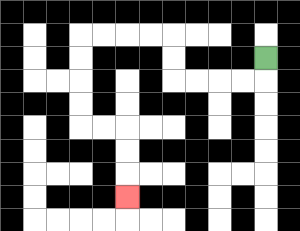{'start': '[11, 2]', 'end': '[5, 8]', 'path_directions': 'D,L,L,L,L,U,U,L,L,L,L,D,D,D,D,R,R,D,D,D', 'path_coordinates': '[[11, 2], [11, 3], [10, 3], [9, 3], [8, 3], [7, 3], [7, 2], [7, 1], [6, 1], [5, 1], [4, 1], [3, 1], [3, 2], [3, 3], [3, 4], [3, 5], [4, 5], [5, 5], [5, 6], [5, 7], [5, 8]]'}